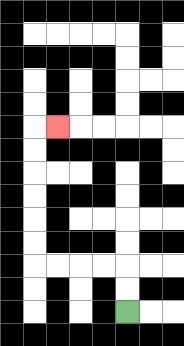{'start': '[5, 13]', 'end': '[2, 5]', 'path_directions': 'U,U,L,L,L,L,U,U,U,U,U,U,R', 'path_coordinates': '[[5, 13], [5, 12], [5, 11], [4, 11], [3, 11], [2, 11], [1, 11], [1, 10], [1, 9], [1, 8], [1, 7], [1, 6], [1, 5], [2, 5]]'}